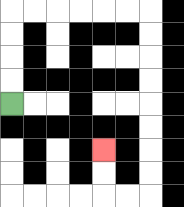{'start': '[0, 4]', 'end': '[4, 6]', 'path_directions': 'U,U,U,U,R,R,R,R,R,R,D,D,D,D,D,D,D,D,L,L,U,U', 'path_coordinates': '[[0, 4], [0, 3], [0, 2], [0, 1], [0, 0], [1, 0], [2, 0], [3, 0], [4, 0], [5, 0], [6, 0], [6, 1], [6, 2], [6, 3], [6, 4], [6, 5], [6, 6], [6, 7], [6, 8], [5, 8], [4, 8], [4, 7], [4, 6]]'}